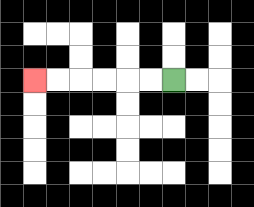{'start': '[7, 3]', 'end': '[1, 3]', 'path_directions': 'L,L,L,L,L,L', 'path_coordinates': '[[7, 3], [6, 3], [5, 3], [4, 3], [3, 3], [2, 3], [1, 3]]'}